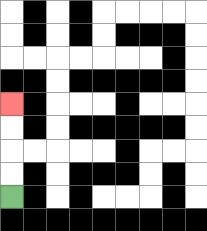{'start': '[0, 8]', 'end': '[0, 4]', 'path_directions': 'U,U,U,U', 'path_coordinates': '[[0, 8], [0, 7], [0, 6], [0, 5], [0, 4]]'}